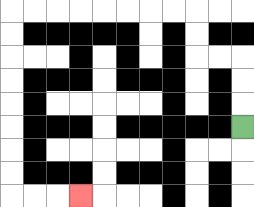{'start': '[10, 5]', 'end': '[3, 8]', 'path_directions': 'U,U,U,L,L,U,U,L,L,L,L,L,L,L,L,D,D,D,D,D,D,D,D,R,R,R', 'path_coordinates': '[[10, 5], [10, 4], [10, 3], [10, 2], [9, 2], [8, 2], [8, 1], [8, 0], [7, 0], [6, 0], [5, 0], [4, 0], [3, 0], [2, 0], [1, 0], [0, 0], [0, 1], [0, 2], [0, 3], [0, 4], [0, 5], [0, 6], [0, 7], [0, 8], [1, 8], [2, 8], [3, 8]]'}